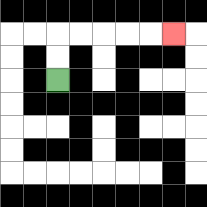{'start': '[2, 3]', 'end': '[7, 1]', 'path_directions': 'U,U,R,R,R,R,R', 'path_coordinates': '[[2, 3], [2, 2], [2, 1], [3, 1], [4, 1], [5, 1], [6, 1], [7, 1]]'}